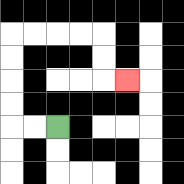{'start': '[2, 5]', 'end': '[5, 3]', 'path_directions': 'L,L,U,U,U,U,R,R,R,R,D,D,R', 'path_coordinates': '[[2, 5], [1, 5], [0, 5], [0, 4], [0, 3], [0, 2], [0, 1], [1, 1], [2, 1], [3, 1], [4, 1], [4, 2], [4, 3], [5, 3]]'}